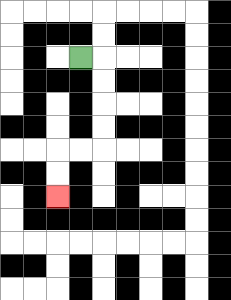{'start': '[3, 2]', 'end': '[2, 8]', 'path_directions': 'R,D,D,D,D,L,L,D,D', 'path_coordinates': '[[3, 2], [4, 2], [4, 3], [4, 4], [4, 5], [4, 6], [3, 6], [2, 6], [2, 7], [2, 8]]'}